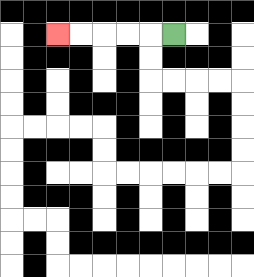{'start': '[7, 1]', 'end': '[2, 1]', 'path_directions': 'L,L,L,L,L', 'path_coordinates': '[[7, 1], [6, 1], [5, 1], [4, 1], [3, 1], [2, 1]]'}